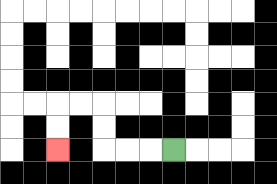{'start': '[7, 6]', 'end': '[2, 6]', 'path_directions': 'L,L,L,U,U,L,L,D,D', 'path_coordinates': '[[7, 6], [6, 6], [5, 6], [4, 6], [4, 5], [4, 4], [3, 4], [2, 4], [2, 5], [2, 6]]'}